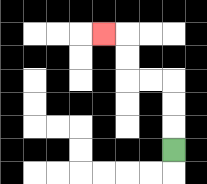{'start': '[7, 6]', 'end': '[4, 1]', 'path_directions': 'U,U,U,L,L,U,U,L', 'path_coordinates': '[[7, 6], [7, 5], [7, 4], [7, 3], [6, 3], [5, 3], [5, 2], [5, 1], [4, 1]]'}